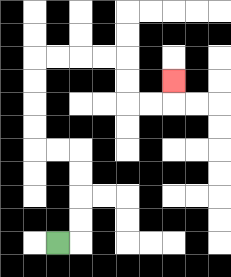{'start': '[2, 10]', 'end': '[7, 3]', 'path_directions': 'R,U,U,U,U,L,L,U,U,U,U,R,R,R,R,D,D,R,R,U', 'path_coordinates': '[[2, 10], [3, 10], [3, 9], [3, 8], [3, 7], [3, 6], [2, 6], [1, 6], [1, 5], [1, 4], [1, 3], [1, 2], [2, 2], [3, 2], [4, 2], [5, 2], [5, 3], [5, 4], [6, 4], [7, 4], [7, 3]]'}